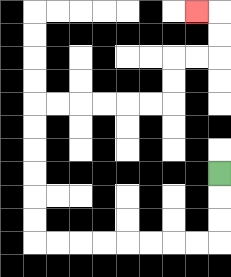{'start': '[9, 7]', 'end': '[8, 0]', 'path_directions': 'D,D,D,L,L,L,L,L,L,L,L,U,U,U,U,U,U,R,R,R,R,R,R,U,U,R,R,U,U,L', 'path_coordinates': '[[9, 7], [9, 8], [9, 9], [9, 10], [8, 10], [7, 10], [6, 10], [5, 10], [4, 10], [3, 10], [2, 10], [1, 10], [1, 9], [1, 8], [1, 7], [1, 6], [1, 5], [1, 4], [2, 4], [3, 4], [4, 4], [5, 4], [6, 4], [7, 4], [7, 3], [7, 2], [8, 2], [9, 2], [9, 1], [9, 0], [8, 0]]'}